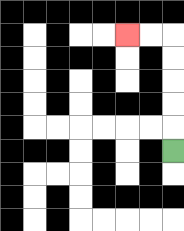{'start': '[7, 6]', 'end': '[5, 1]', 'path_directions': 'U,U,U,U,U,L,L', 'path_coordinates': '[[7, 6], [7, 5], [7, 4], [7, 3], [7, 2], [7, 1], [6, 1], [5, 1]]'}